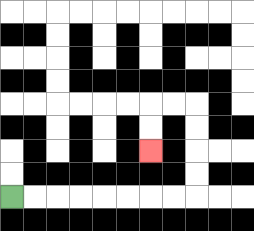{'start': '[0, 8]', 'end': '[6, 6]', 'path_directions': 'R,R,R,R,R,R,R,R,U,U,U,U,L,L,D,D', 'path_coordinates': '[[0, 8], [1, 8], [2, 8], [3, 8], [4, 8], [5, 8], [6, 8], [7, 8], [8, 8], [8, 7], [8, 6], [8, 5], [8, 4], [7, 4], [6, 4], [6, 5], [6, 6]]'}